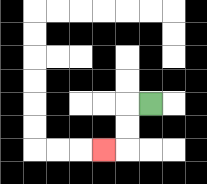{'start': '[6, 4]', 'end': '[4, 6]', 'path_directions': 'L,D,D,L', 'path_coordinates': '[[6, 4], [5, 4], [5, 5], [5, 6], [4, 6]]'}